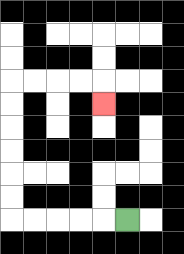{'start': '[5, 9]', 'end': '[4, 4]', 'path_directions': 'L,L,L,L,L,U,U,U,U,U,U,R,R,R,R,D', 'path_coordinates': '[[5, 9], [4, 9], [3, 9], [2, 9], [1, 9], [0, 9], [0, 8], [0, 7], [0, 6], [0, 5], [0, 4], [0, 3], [1, 3], [2, 3], [3, 3], [4, 3], [4, 4]]'}